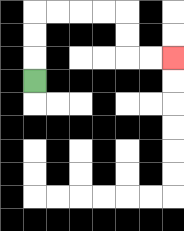{'start': '[1, 3]', 'end': '[7, 2]', 'path_directions': 'U,U,U,R,R,R,R,D,D,R,R', 'path_coordinates': '[[1, 3], [1, 2], [1, 1], [1, 0], [2, 0], [3, 0], [4, 0], [5, 0], [5, 1], [5, 2], [6, 2], [7, 2]]'}